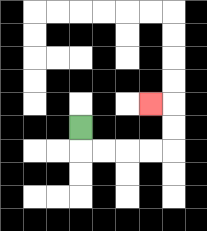{'start': '[3, 5]', 'end': '[6, 4]', 'path_directions': 'D,R,R,R,R,U,U,L', 'path_coordinates': '[[3, 5], [3, 6], [4, 6], [5, 6], [6, 6], [7, 6], [7, 5], [7, 4], [6, 4]]'}